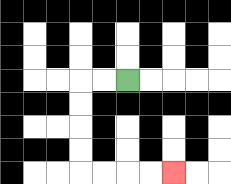{'start': '[5, 3]', 'end': '[7, 7]', 'path_directions': 'L,L,D,D,D,D,R,R,R,R', 'path_coordinates': '[[5, 3], [4, 3], [3, 3], [3, 4], [3, 5], [3, 6], [3, 7], [4, 7], [5, 7], [6, 7], [7, 7]]'}